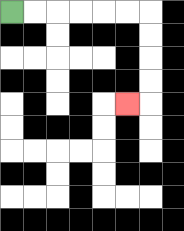{'start': '[0, 0]', 'end': '[5, 4]', 'path_directions': 'R,R,R,R,R,R,D,D,D,D,L', 'path_coordinates': '[[0, 0], [1, 0], [2, 0], [3, 0], [4, 0], [5, 0], [6, 0], [6, 1], [6, 2], [6, 3], [6, 4], [5, 4]]'}